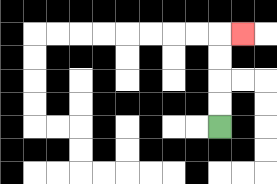{'start': '[9, 5]', 'end': '[10, 1]', 'path_directions': 'U,U,U,U,R', 'path_coordinates': '[[9, 5], [9, 4], [9, 3], [9, 2], [9, 1], [10, 1]]'}